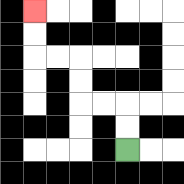{'start': '[5, 6]', 'end': '[1, 0]', 'path_directions': 'U,U,L,L,U,U,L,L,U,U', 'path_coordinates': '[[5, 6], [5, 5], [5, 4], [4, 4], [3, 4], [3, 3], [3, 2], [2, 2], [1, 2], [1, 1], [1, 0]]'}